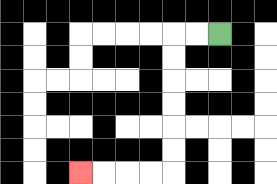{'start': '[9, 1]', 'end': '[3, 7]', 'path_directions': 'L,L,D,D,D,D,D,D,L,L,L,L', 'path_coordinates': '[[9, 1], [8, 1], [7, 1], [7, 2], [7, 3], [7, 4], [7, 5], [7, 6], [7, 7], [6, 7], [5, 7], [4, 7], [3, 7]]'}